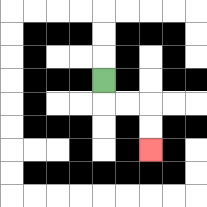{'start': '[4, 3]', 'end': '[6, 6]', 'path_directions': 'D,R,R,D,D', 'path_coordinates': '[[4, 3], [4, 4], [5, 4], [6, 4], [6, 5], [6, 6]]'}